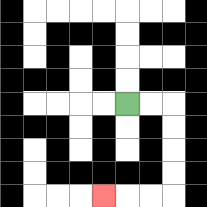{'start': '[5, 4]', 'end': '[4, 8]', 'path_directions': 'R,R,D,D,D,D,L,L,L', 'path_coordinates': '[[5, 4], [6, 4], [7, 4], [7, 5], [7, 6], [7, 7], [7, 8], [6, 8], [5, 8], [4, 8]]'}